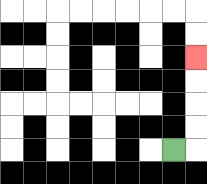{'start': '[7, 6]', 'end': '[8, 2]', 'path_directions': 'R,U,U,U,U', 'path_coordinates': '[[7, 6], [8, 6], [8, 5], [8, 4], [8, 3], [8, 2]]'}